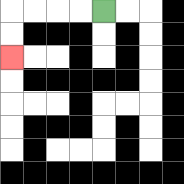{'start': '[4, 0]', 'end': '[0, 2]', 'path_directions': 'L,L,L,L,D,D', 'path_coordinates': '[[4, 0], [3, 0], [2, 0], [1, 0], [0, 0], [0, 1], [0, 2]]'}